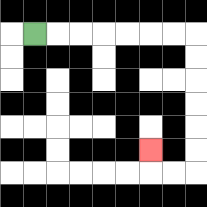{'start': '[1, 1]', 'end': '[6, 6]', 'path_directions': 'R,R,R,R,R,R,R,D,D,D,D,D,D,L,L,U', 'path_coordinates': '[[1, 1], [2, 1], [3, 1], [4, 1], [5, 1], [6, 1], [7, 1], [8, 1], [8, 2], [8, 3], [8, 4], [8, 5], [8, 6], [8, 7], [7, 7], [6, 7], [6, 6]]'}